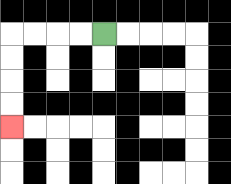{'start': '[4, 1]', 'end': '[0, 5]', 'path_directions': 'L,L,L,L,D,D,D,D', 'path_coordinates': '[[4, 1], [3, 1], [2, 1], [1, 1], [0, 1], [0, 2], [0, 3], [0, 4], [0, 5]]'}